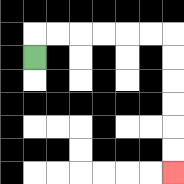{'start': '[1, 2]', 'end': '[7, 7]', 'path_directions': 'U,R,R,R,R,R,R,D,D,D,D,D,D', 'path_coordinates': '[[1, 2], [1, 1], [2, 1], [3, 1], [4, 1], [5, 1], [6, 1], [7, 1], [7, 2], [7, 3], [7, 4], [7, 5], [7, 6], [7, 7]]'}